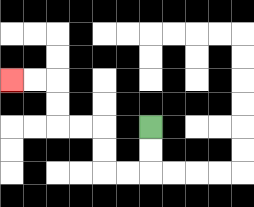{'start': '[6, 5]', 'end': '[0, 3]', 'path_directions': 'D,D,L,L,U,U,L,L,U,U,L,L', 'path_coordinates': '[[6, 5], [6, 6], [6, 7], [5, 7], [4, 7], [4, 6], [4, 5], [3, 5], [2, 5], [2, 4], [2, 3], [1, 3], [0, 3]]'}